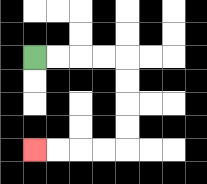{'start': '[1, 2]', 'end': '[1, 6]', 'path_directions': 'R,R,R,R,D,D,D,D,L,L,L,L', 'path_coordinates': '[[1, 2], [2, 2], [3, 2], [4, 2], [5, 2], [5, 3], [5, 4], [5, 5], [5, 6], [4, 6], [3, 6], [2, 6], [1, 6]]'}